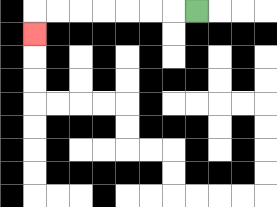{'start': '[8, 0]', 'end': '[1, 1]', 'path_directions': 'L,L,L,L,L,L,L,D', 'path_coordinates': '[[8, 0], [7, 0], [6, 0], [5, 0], [4, 0], [3, 0], [2, 0], [1, 0], [1, 1]]'}